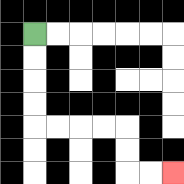{'start': '[1, 1]', 'end': '[7, 7]', 'path_directions': 'D,D,D,D,R,R,R,R,D,D,R,R', 'path_coordinates': '[[1, 1], [1, 2], [1, 3], [1, 4], [1, 5], [2, 5], [3, 5], [4, 5], [5, 5], [5, 6], [5, 7], [6, 7], [7, 7]]'}